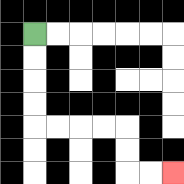{'start': '[1, 1]', 'end': '[7, 7]', 'path_directions': 'D,D,D,D,R,R,R,R,D,D,R,R', 'path_coordinates': '[[1, 1], [1, 2], [1, 3], [1, 4], [1, 5], [2, 5], [3, 5], [4, 5], [5, 5], [5, 6], [5, 7], [6, 7], [7, 7]]'}